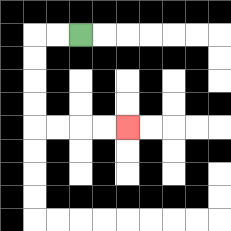{'start': '[3, 1]', 'end': '[5, 5]', 'path_directions': 'L,L,D,D,D,D,R,R,R,R', 'path_coordinates': '[[3, 1], [2, 1], [1, 1], [1, 2], [1, 3], [1, 4], [1, 5], [2, 5], [3, 5], [4, 5], [5, 5]]'}